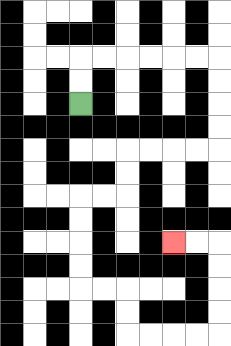{'start': '[3, 4]', 'end': '[7, 10]', 'path_directions': 'U,U,R,R,R,R,R,R,D,D,D,D,L,L,L,L,D,D,L,L,D,D,D,D,R,R,D,D,R,R,R,R,U,U,U,U,L,L', 'path_coordinates': '[[3, 4], [3, 3], [3, 2], [4, 2], [5, 2], [6, 2], [7, 2], [8, 2], [9, 2], [9, 3], [9, 4], [9, 5], [9, 6], [8, 6], [7, 6], [6, 6], [5, 6], [5, 7], [5, 8], [4, 8], [3, 8], [3, 9], [3, 10], [3, 11], [3, 12], [4, 12], [5, 12], [5, 13], [5, 14], [6, 14], [7, 14], [8, 14], [9, 14], [9, 13], [9, 12], [9, 11], [9, 10], [8, 10], [7, 10]]'}